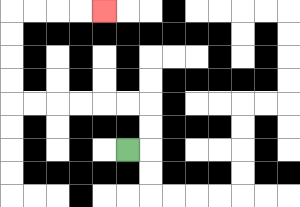{'start': '[5, 6]', 'end': '[4, 0]', 'path_directions': 'R,U,U,L,L,L,L,L,L,U,U,U,U,R,R,R,R', 'path_coordinates': '[[5, 6], [6, 6], [6, 5], [6, 4], [5, 4], [4, 4], [3, 4], [2, 4], [1, 4], [0, 4], [0, 3], [0, 2], [0, 1], [0, 0], [1, 0], [2, 0], [3, 0], [4, 0]]'}